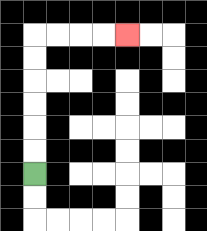{'start': '[1, 7]', 'end': '[5, 1]', 'path_directions': 'U,U,U,U,U,U,R,R,R,R', 'path_coordinates': '[[1, 7], [1, 6], [1, 5], [1, 4], [1, 3], [1, 2], [1, 1], [2, 1], [3, 1], [4, 1], [5, 1]]'}